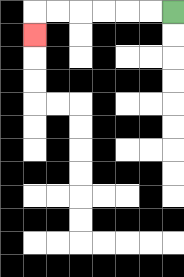{'start': '[7, 0]', 'end': '[1, 1]', 'path_directions': 'L,L,L,L,L,L,D', 'path_coordinates': '[[7, 0], [6, 0], [5, 0], [4, 0], [3, 0], [2, 0], [1, 0], [1, 1]]'}